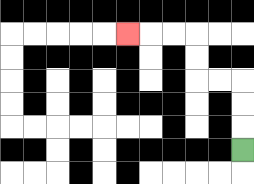{'start': '[10, 6]', 'end': '[5, 1]', 'path_directions': 'U,U,U,L,L,U,U,L,L,L', 'path_coordinates': '[[10, 6], [10, 5], [10, 4], [10, 3], [9, 3], [8, 3], [8, 2], [8, 1], [7, 1], [6, 1], [5, 1]]'}